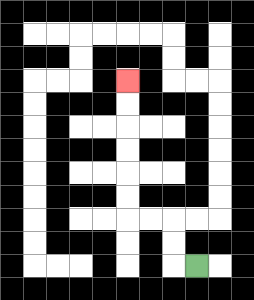{'start': '[8, 11]', 'end': '[5, 3]', 'path_directions': 'L,U,U,L,L,U,U,U,U,U,U', 'path_coordinates': '[[8, 11], [7, 11], [7, 10], [7, 9], [6, 9], [5, 9], [5, 8], [5, 7], [5, 6], [5, 5], [5, 4], [5, 3]]'}